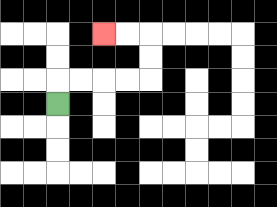{'start': '[2, 4]', 'end': '[4, 1]', 'path_directions': 'U,R,R,R,R,U,U,L,L', 'path_coordinates': '[[2, 4], [2, 3], [3, 3], [4, 3], [5, 3], [6, 3], [6, 2], [6, 1], [5, 1], [4, 1]]'}